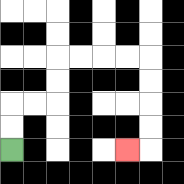{'start': '[0, 6]', 'end': '[5, 6]', 'path_directions': 'U,U,R,R,U,U,R,R,R,R,D,D,D,D,L', 'path_coordinates': '[[0, 6], [0, 5], [0, 4], [1, 4], [2, 4], [2, 3], [2, 2], [3, 2], [4, 2], [5, 2], [6, 2], [6, 3], [6, 4], [6, 5], [6, 6], [5, 6]]'}